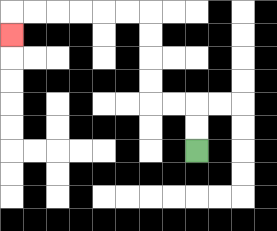{'start': '[8, 6]', 'end': '[0, 1]', 'path_directions': 'U,U,L,L,U,U,U,U,L,L,L,L,L,L,D', 'path_coordinates': '[[8, 6], [8, 5], [8, 4], [7, 4], [6, 4], [6, 3], [6, 2], [6, 1], [6, 0], [5, 0], [4, 0], [3, 0], [2, 0], [1, 0], [0, 0], [0, 1]]'}